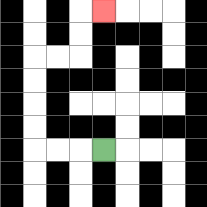{'start': '[4, 6]', 'end': '[4, 0]', 'path_directions': 'L,L,L,U,U,U,U,R,R,U,U,R', 'path_coordinates': '[[4, 6], [3, 6], [2, 6], [1, 6], [1, 5], [1, 4], [1, 3], [1, 2], [2, 2], [3, 2], [3, 1], [3, 0], [4, 0]]'}